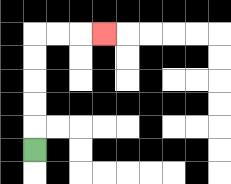{'start': '[1, 6]', 'end': '[4, 1]', 'path_directions': 'U,U,U,U,U,R,R,R', 'path_coordinates': '[[1, 6], [1, 5], [1, 4], [1, 3], [1, 2], [1, 1], [2, 1], [3, 1], [4, 1]]'}